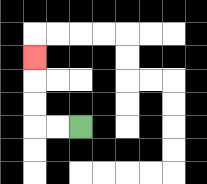{'start': '[3, 5]', 'end': '[1, 2]', 'path_directions': 'L,L,U,U,U', 'path_coordinates': '[[3, 5], [2, 5], [1, 5], [1, 4], [1, 3], [1, 2]]'}